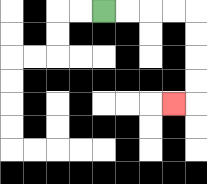{'start': '[4, 0]', 'end': '[7, 4]', 'path_directions': 'R,R,R,R,D,D,D,D,L', 'path_coordinates': '[[4, 0], [5, 0], [6, 0], [7, 0], [8, 0], [8, 1], [8, 2], [8, 3], [8, 4], [7, 4]]'}